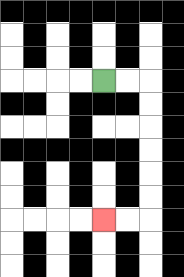{'start': '[4, 3]', 'end': '[4, 9]', 'path_directions': 'R,R,D,D,D,D,D,D,L,L', 'path_coordinates': '[[4, 3], [5, 3], [6, 3], [6, 4], [6, 5], [6, 6], [6, 7], [6, 8], [6, 9], [5, 9], [4, 9]]'}